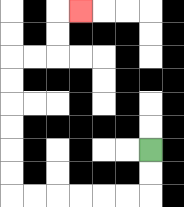{'start': '[6, 6]', 'end': '[3, 0]', 'path_directions': 'D,D,L,L,L,L,L,L,U,U,U,U,U,U,R,R,U,U,R', 'path_coordinates': '[[6, 6], [6, 7], [6, 8], [5, 8], [4, 8], [3, 8], [2, 8], [1, 8], [0, 8], [0, 7], [0, 6], [0, 5], [0, 4], [0, 3], [0, 2], [1, 2], [2, 2], [2, 1], [2, 0], [3, 0]]'}